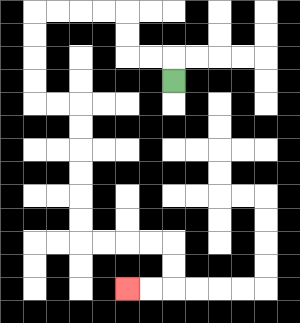{'start': '[7, 3]', 'end': '[5, 12]', 'path_directions': 'U,L,L,U,U,L,L,L,L,D,D,D,D,R,R,D,D,D,D,D,D,R,R,R,R,D,D,L,L', 'path_coordinates': '[[7, 3], [7, 2], [6, 2], [5, 2], [5, 1], [5, 0], [4, 0], [3, 0], [2, 0], [1, 0], [1, 1], [1, 2], [1, 3], [1, 4], [2, 4], [3, 4], [3, 5], [3, 6], [3, 7], [3, 8], [3, 9], [3, 10], [4, 10], [5, 10], [6, 10], [7, 10], [7, 11], [7, 12], [6, 12], [5, 12]]'}